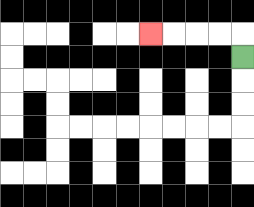{'start': '[10, 2]', 'end': '[6, 1]', 'path_directions': 'U,L,L,L,L', 'path_coordinates': '[[10, 2], [10, 1], [9, 1], [8, 1], [7, 1], [6, 1]]'}